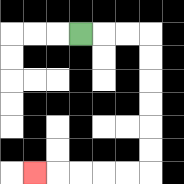{'start': '[3, 1]', 'end': '[1, 7]', 'path_directions': 'R,R,R,D,D,D,D,D,D,L,L,L,L,L', 'path_coordinates': '[[3, 1], [4, 1], [5, 1], [6, 1], [6, 2], [6, 3], [6, 4], [6, 5], [6, 6], [6, 7], [5, 7], [4, 7], [3, 7], [2, 7], [1, 7]]'}